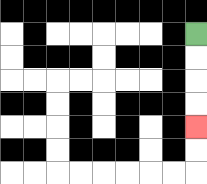{'start': '[8, 1]', 'end': '[8, 5]', 'path_directions': 'D,D,D,D', 'path_coordinates': '[[8, 1], [8, 2], [8, 3], [8, 4], [8, 5]]'}